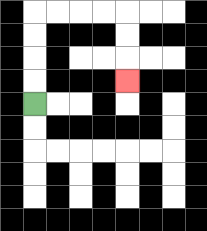{'start': '[1, 4]', 'end': '[5, 3]', 'path_directions': 'U,U,U,U,R,R,R,R,D,D,D', 'path_coordinates': '[[1, 4], [1, 3], [1, 2], [1, 1], [1, 0], [2, 0], [3, 0], [4, 0], [5, 0], [5, 1], [5, 2], [5, 3]]'}